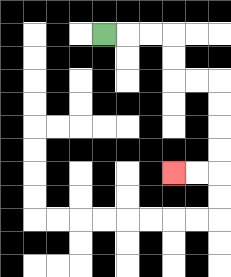{'start': '[4, 1]', 'end': '[7, 7]', 'path_directions': 'R,R,R,D,D,R,R,D,D,D,D,L,L', 'path_coordinates': '[[4, 1], [5, 1], [6, 1], [7, 1], [7, 2], [7, 3], [8, 3], [9, 3], [9, 4], [9, 5], [9, 6], [9, 7], [8, 7], [7, 7]]'}